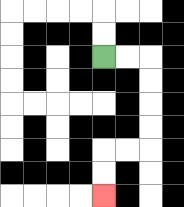{'start': '[4, 2]', 'end': '[4, 8]', 'path_directions': 'R,R,D,D,D,D,L,L,D,D', 'path_coordinates': '[[4, 2], [5, 2], [6, 2], [6, 3], [6, 4], [6, 5], [6, 6], [5, 6], [4, 6], [4, 7], [4, 8]]'}